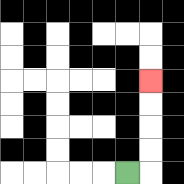{'start': '[5, 7]', 'end': '[6, 3]', 'path_directions': 'R,U,U,U,U', 'path_coordinates': '[[5, 7], [6, 7], [6, 6], [6, 5], [6, 4], [6, 3]]'}